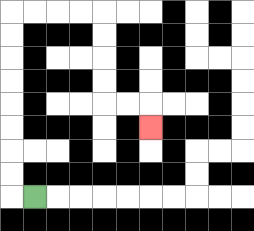{'start': '[1, 8]', 'end': '[6, 5]', 'path_directions': 'L,U,U,U,U,U,U,U,U,R,R,R,R,D,D,D,D,R,R,D', 'path_coordinates': '[[1, 8], [0, 8], [0, 7], [0, 6], [0, 5], [0, 4], [0, 3], [0, 2], [0, 1], [0, 0], [1, 0], [2, 0], [3, 0], [4, 0], [4, 1], [4, 2], [4, 3], [4, 4], [5, 4], [6, 4], [6, 5]]'}